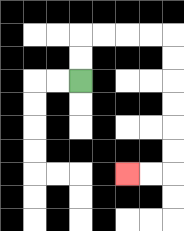{'start': '[3, 3]', 'end': '[5, 7]', 'path_directions': 'U,U,R,R,R,R,D,D,D,D,D,D,L,L', 'path_coordinates': '[[3, 3], [3, 2], [3, 1], [4, 1], [5, 1], [6, 1], [7, 1], [7, 2], [7, 3], [7, 4], [7, 5], [7, 6], [7, 7], [6, 7], [5, 7]]'}